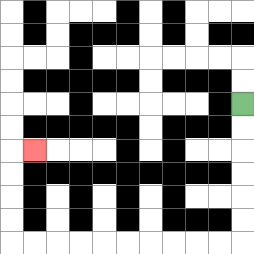{'start': '[10, 4]', 'end': '[1, 6]', 'path_directions': 'D,D,D,D,D,D,L,L,L,L,L,L,L,L,L,L,U,U,U,U,R', 'path_coordinates': '[[10, 4], [10, 5], [10, 6], [10, 7], [10, 8], [10, 9], [10, 10], [9, 10], [8, 10], [7, 10], [6, 10], [5, 10], [4, 10], [3, 10], [2, 10], [1, 10], [0, 10], [0, 9], [0, 8], [0, 7], [0, 6], [1, 6]]'}